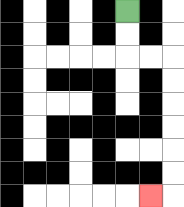{'start': '[5, 0]', 'end': '[6, 8]', 'path_directions': 'D,D,R,R,D,D,D,D,D,D,L', 'path_coordinates': '[[5, 0], [5, 1], [5, 2], [6, 2], [7, 2], [7, 3], [7, 4], [7, 5], [7, 6], [7, 7], [7, 8], [6, 8]]'}